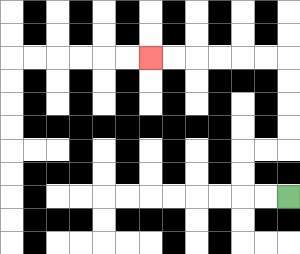{'start': '[12, 8]', 'end': '[6, 2]', 'path_directions': 'L,L,U,U,R,R,U,U,U,U,L,L,L,L,L,L', 'path_coordinates': '[[12, 8], [11, 8], [10, 8], [10, 7], [10, 6], [11, 6], [12, 6], [12, 5], [12, 4], [12, 3], [12, 2], [11, 2], [10, 2], [9, 2], [8, 2], [7, 2], [6, 2]]'}